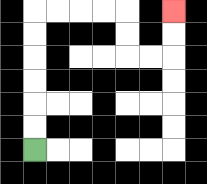{'start': '[1, 6]', 'end': '[7, 0]', 'path_directions': 'U,U,U,U,U,U,R,R,R,R,D,D,R,R,U,U', 'path_coordinates': '[[1, 6], [1, 5], [1, 4], [1, 3], [1, 2], [1, 1], [1, 0], [2, 0], [3, 0], [4, 0], [5, 0], [5, 1], [5, 2], [6, 2], [7, 2], [7, 1], [7, 0]]'}